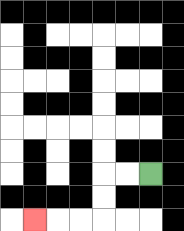{'start': '[6, 7]', 'end': '[1, 9]', 'path_directions': 'L,L,D,D,L,L,L', 'path_coordinates': '[[6, 7], [5, 7], [4, 7], [4, 8], [4, 9], [3, 9], [2, 9], [1, 9]]'}